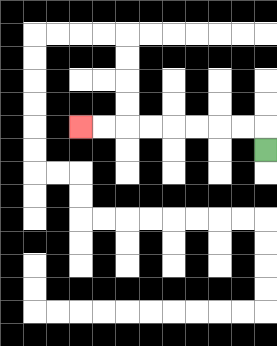{'start': '[11, 6]', 'end': '[3, 5]', 'path_directions': 'U,L,L,L,L,L,L,L,L', 'path_coordinates': '[[11, 6], [11, 5], [10, 5], [9, 5], [8, 5], [7, 5], [6, 5], [5, 5], [4, 5], [3, 5]]'}